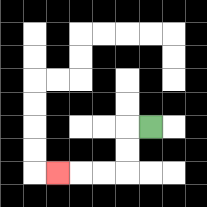{'start': '[6, 5]', 'end': '[2, 7]', 'path_directions': 'L,D,D,L,L,L', 'path_coordinates': '[[6, 5], [5, 5], [5, 6], [5, 7], [4, 7], [3, 7], [2, 7]]'}